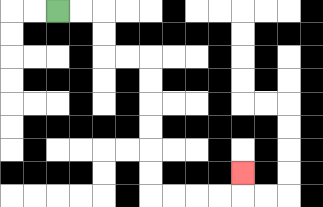{'start': '[2, 0]', 'end': '[10, 7]', 'path_directions': 'R,R,D,D,R,R,D,D,D,D,D,D,R,R,R,R,U', 'path_coordinates': '[[2, 0], [3, 0], [4, 0], [4, 1], [4, 2], [5, 2], [6, 2], [6, 3], [6, 4], [6, 5], [6, 6], [6, 7], [6, 8], [7, 8], [8, 8], [9, 8], [10, 8], [10, 7]]'}